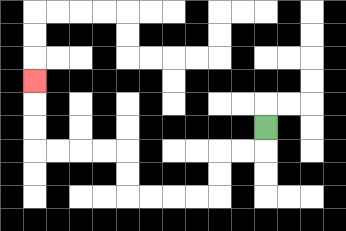{'start': '[11, 5]', 'end': '[1, 3]', 'path_directions': 'D,L,L,D,D,L,L,L,L,U,U,L,L,L,L,U,U,U', 'path_coordinates': '[[11, 5], [11, 6], [10, 6], [9, 6], [9, 7], [9, 8], [8, 8], [7, 8], [6, 8], [5, 8], [5, 7], [5, 6], [4, 6], [3, 6], [2, 6], [1, 6], [1, 5], [1, 4], [1, 3]]'}